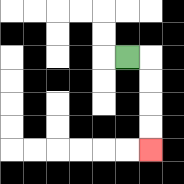{'start': '[5, 2]', 'end': '[6, 6]', 'path_directions': 'R,D,D,D,D', 'path_coordinates': '[[5, 2], [6, 2], [6, 3], [6, 4], [6, 5], [6, 6]]'}